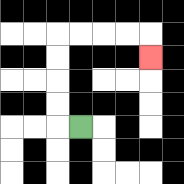{'start': '[3, 5]', 'end': '[6, 2]', 'path_directions': 'L,U,U,U,U,R,R,R,R,D', 'path_coordinates': '[[3, 5], [2, 5], [2, 4], [2, 3], [2, 2], [2, 1], [3, 1], [4, 1], [5, 1], [6, 1], [6, 2]]'}